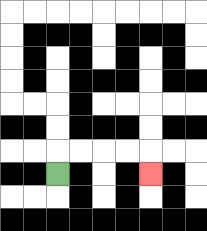{'start': '[2, 7]', 'end': '[6, 7]', 'path_directions': 'U,R,R,R,R,D', 'path_coordinates': '[[2, 7], [2, 6], [3, 6], [4, 6], [5, 6], [6, 6], [6, 7]]'}